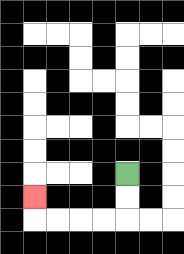{'start': '[5, 7]', 'end': '[1, 8]', 'path_directions': 'D,D,L,L,L,L,U', 'path_coordinates': '[[5, 7], [5, 8], [5, 9], [4, 9], [3, 9], [2, 9], [1, 9], [1, 8]]'}